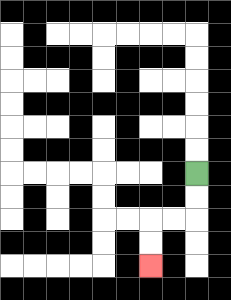{'start': '[8, 7]', 'end': '[6, 11]', 'path_directions': 'D,D,L,L,D,D', 'path_coordinates': '[[8, 7], [8, 8], [8, 9], [7, 9], [6, 9], [6, 10], [6, 11]]'}